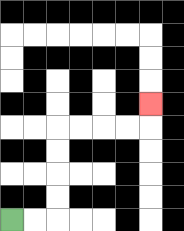{'start': '[0, 9]', 'end': '[6, 4]', 'path_directions': 'R,R,U,U,U,U,R,R,R,R,U', 'path_coordinates': '[[0, 9], [1, 9], [2, 9], [2, 8], [2, 7], [2, 6], [2, 5], [3, 5], [4, 5], [5, 5], [6, 5], [6, 4]]'}